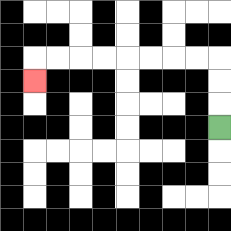{'start': '[9, 5]', 'end': '[1, 3]', 'path_directions': 'U,U,U,L,L,L,L,L,L,L,L,D', 'path_coordinates': '[[9, 5], [9, 4], [9, 3], [9, 2], [8, 2], [7, 2], [6, 2], [5, 2], [4, 2], [3, 2], [2, 2], [1, 2], [1, 3]]'}